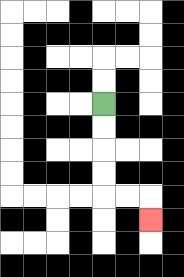{'start': '[4, 4]', 'end': '[6, 9]', 'path_directions': 'D,D,D,D,R,R,D', 'path_coordinates': '[[4, 4], [4, 5], [4, 6], [4, 7], [4, 8], [5, 8], [6, 8], [6, 9]]'}